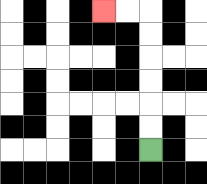{'start': '[6, 6]', 'end': '[4, 0]', 'path_directions': 'U,U,U,U,U,U,L,L', 'path_coordinates': '[[6, 6], [6, 5], [6, 4], [6, 3], [6, 2], [6, 1], [6, 0], [5, 0], [4, 0]]'}